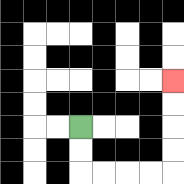{'start': '[3, 5]', 'end': '[7, 3]', 'path_directions': 'D,D,R,R,R,R,U,U,U,U', 'path_coordinates': '[[3, 5], [3, 6], [3, 7], [4, 7], [5, 7], [6, 7], [7, 7], [7, 6], [7, 5], [7, 4], [7, 3]]'}